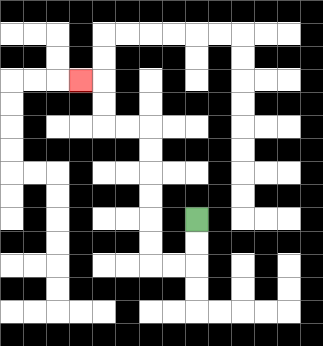{'start': '[8, 9]', 'end': '[3, 3]', 'path_directions': 'D,D,L,L,U,U,U,U,U,U,L,L,U,U,L', 'path_coordinates': '[[8, 9], [8, 10], [8, 11], [7, 11], [6, 11], [6, 10], [6, 9], [6, 8], [6, 7], [6, 6], [6, 5], [5, 5], [4, 5], [4, 4], [4, 3], [3, 3]]'}